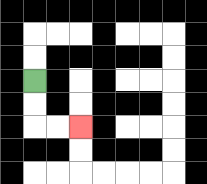{'start': '[1, 3]', 'end': '[3, 5]', 'path_directions': 'D,D,R,R', 'path_coordinates': '[[1, 3], [1, 4], [1, 5], [2, 5], [3, 5]]'}